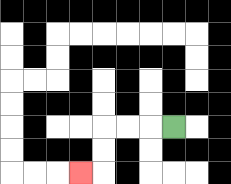{'start': '[7, 5]', 'end': '[3, 7]', 'path_directions': 'L,L,L,D,D,L', 'path_coordinates': '[[7, 5], [6, 5], [5, 5], [4, 5], [4, 6], [4, 7], [3, 7]]'}